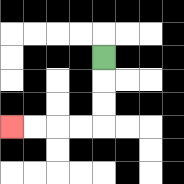{'start': '[4, 2]', 'end': '[0, 5]', 'path_directions': 'D,D,D,L,L,L,L', 'path_coordinates': '[[4, 2], [4, 3], [4, 4], [4, 5], [3, 5], [2, 5], [1, 5], [0, 5]]'}